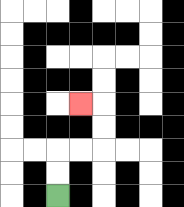{'start': '[2, 8]', 'end': '[3, 4]', 'path_directions': 'U,U,R,R,U,U,L', 'path_coordinates': '[[2, 8], [2, 7], [2, 6], [3, 6], [4, 6], [4, 5], [4, 4], [3, 4]]'}